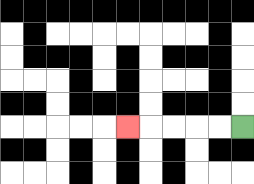{'start': '[10, 5]', 'end': '[5, 5]', 'path_directions': 'L,L,L,L,L', 'path_coordinates': '[[10, 5], [9, 5], [8, 5], [7, 5], [6, 5], [5, 5]]'}